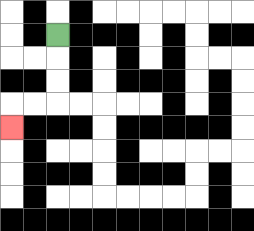{'start': '[2, 1]', 'end': '[0, 5]', 'path_directions': 'D,D,D,L,L,D', 'path_coordinates': '[[2, 1], [2, 2], [2, 3], [2, 4], [1, 4], [0, 4], [0, 5]]'}